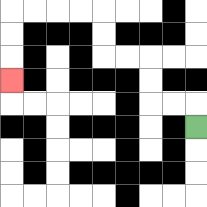{'start': '[8, 5]', 'end': '[0, 3]', 'path_directions': 'U,L,L,U,U,L,L,U,U,L,L,L,L,D,D,D', 'path_coordinates': '[[8, 5], [8, 4], [7, 4], [6, 4], [6, 3], [6, 2], [5, 2], [4, 2], [4, 1], [4, 0], [3, 0], [2, 0], [1, 0], [0, 0], [0, 1], [0, 2], [0, 3]]'}